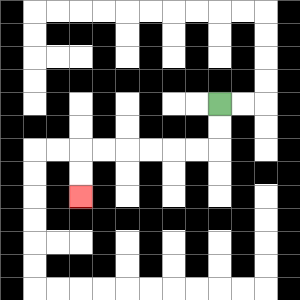{'start': '[9, 4]', 'end': '[3, 8]', 'path_directions': 'D,D,L,L,L,L,L,L,D,D', 'path_coordinates': '[[9, 4], [9, 5], [9, 6], [8, 6], [7, 6], [6, 6], [5, 6], [4, 6], [3, 6], [3, 7], [3, 8]]'}